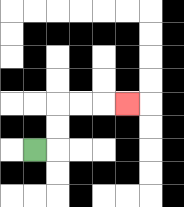{'start': '[1, 6]', 'end': '[5, 4]', 'path_directions': 'R,U,U,R,R,R', 'path_coordinates': '[[1, 6], [2, 6], [2, 5], [2, 4], [3, 4], [4, 4], [5, 4]]'}